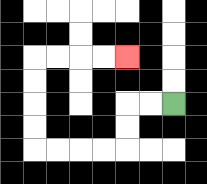{'start': '[7, 4]', 'end': '[5, 2]', 'path_directions': 'L,L,D,D,L,L,L,L,U,U,U,U,R,R,R,R', 'path_coordinates': '[[7, 4], [6, 4], [5, 4], [5, 5], [5, 6], [4, 6], [3, 6], [2, 6], [1, 6], [1, 5], [1, 4], [1, 3], [1, 2], [2, 2], [3, 2], [4, 2], [5, 2]]'}